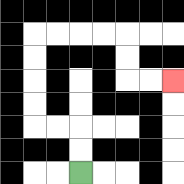{'start': '[3, 7]', 'end': '[7, 3]', 'path_directions': 'U,U,L,L,U,U,U,U,R,R,R,R,D,D,R,R', 'path_coordinates': '[[3, 7], [3, 6], [3, 5], [2, 5], [1, 5], [1, 4], [1, 3], [1, 2], [1, 1], [2, 1], [3, 1], [4, 1], [5, 1], [5, 2], [5, 3], [6, 3], [7, 3]]'}